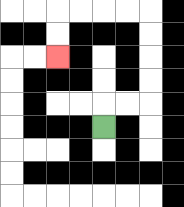{'start': '[4, 5]', 'end': '[2, 2]', 'path_directions': 'U,R,R,U,U,U,U,L,L,L,L,D,D', 'path_coordinates': '[[4, 5], [4, 4], [5, 4], [6, 4], [6, 3], [6, 2], [6, 1], [6, 0], [5, 0], [4, 0], [3, 0], [2, 0], [2, 1], [2, 2]]'}